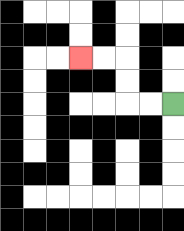{'start': '[7, 4]', 'end': '[3, 2]', 'path_directions': 'L,L,U,U,L,L', 'path_coordinates': '[[7, 4], [6, 4], [5, 4], [5, 3], [5, 2], [4, 2], [3, 2]]'}